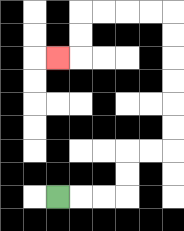{'start': '[2, 8]', 'end': '[2, 2]', 'path_directions': 'R,R,R,U,U,R,R,U,U,U,U,U,U,L,L,L,L,D,D,L', 'path_coordinates': '[[2, 8], [3, 8], [4, 8], [5, 8], [5, 7], [5, 6], [6, 6], [7, 6], [7, 5], [7, 4], [7, 3], [7, 2], [7, 1], [7, 0], [6, 0], [5, 0], [4, 0], [3, 0], [3, 1], [3, 2], [2, 2]]'}